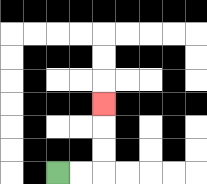{'start': '[2, 7]', 'end': '[4, 4]', 'path_directions': 'R,R,U,U,U', 'path_coordinates': '[[2, 7], [3, 7], [4, 7], [4, 6], [4, 5], [4, 4]]'}